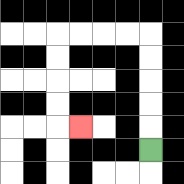{'start': '[6, 6]', 'end': '[3, 5]', 'path_directions': 'U,U,U,U,U,L,L,L,L,D,D,D,D,R', 'path_coordinates': '[[6, 6], [6, 5], [6, 4], [6, 3], [6, 2], [6, 1], [5, 1], [4, 1], [3, 1], [2, 1], [2, 2], [2, 3], [2, 4], [2, 5], [3, 5]]'}